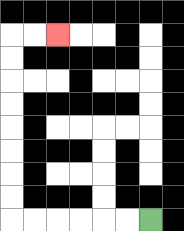{'start': '[6, 9]', 'end': '[2, 1]', 'path_directions': 'L,L,L,L,L,L,U,U,U,U,U,U,U,U,R,R', 'path_coordinates': '[[6, 9], [5, 9], [4, 9], [3, 9], [2, 9], [1, 9], [0, 9], [0, 8], [0, 7], [0, 6], [0, 5], [0, 4], [0, 3], [0, 2], [0, 1], [1, 1], [2, 1]]'}